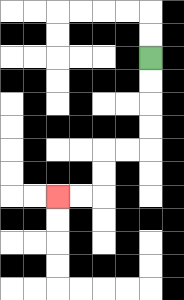{'start': '[6, 2]', 'end': '[2, 8]', 'path_directions': 'D,D,D,D,L,L,D,D,L,L', 'path_coordinates': '[[6, 2], [6, 3], [6, 4], [6, 5], [6, 6], [5, 6], [4, 6], [4, 7], [4, 8], [3, 8], [2, 8]]'}